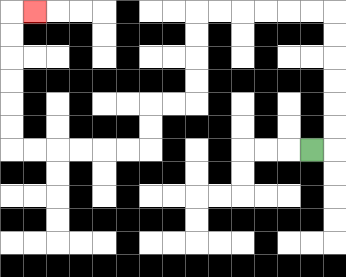{'start': '[13, 6]', 'end': '[1, 0]', 'path_directions': 'R,U,U,U,U,U,U,L,L,L,L,L,L,D,D,D,D,L,L,D,D,L,L,L,L,L,L,U,U,U,U,U,U,R', 'path_coordinates': '[[13, 6], [14, 6], [14, 5], [14, 4], [14, 3], [14, 2], [14, 1], [14, 0], [13, 0], [12, 0], [11, 0], [10, 0], [9, 0], [8, 0], [8, 1], [8, 2], [8, 3], [8, 4], [7, 4], [6, 4], [6, 5], [6, 6], [5, 6], [4, 6], [3, 6], [2, 6], [1, 6], [0, 6], [0, 5], [0, 4], [0, 3], [0, 2], [0, 1], [0, 0], [1, 0]]'}